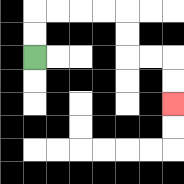{'start': '[1, 2]', 'end': '[7, 4]', 'path_directions': 'U,U,R,R,R,R,D,D,R,R,D,D', 'path_coordinates': '[[1, 2], [1, 1], [1, 0], [2, 0], [3, 0], [4, 0], [5, 0], [5, 1], [5, 2], [6, 2], [7, 2], [7, 3], [7, 4]]'}